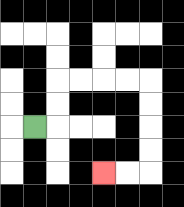{'start': '[1, 5]', 'end': '[4, 7]', 'path_directions': 'R,U,U,R,R,R,R,D,D,D,D,L,L', 'path_coordinates': '[[1, 5], [2, 5], [2, 4], [2, 3], [3, 3], [4, 3], [5, 3], [6, 3], [6, 4], [6, 5], [6, 6], [6, 7], [5, 7], [4, 7]]'}